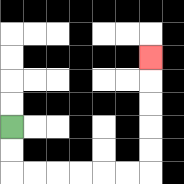{'start': '[0, 5]', 'end': '[6, 2]', 'path_directions': 'D,D,R,R,R,R,R,R,U,U,U,U,U', 'path_coordinates': '[[0, 5], [0, 6], [0, 7], [1, 7], [2, 7], [3, 7], [4, 7], [5, 7], [6, 7], [6, 6], [6, 5], [6, 4], [6, 3], [6, 2]]'}